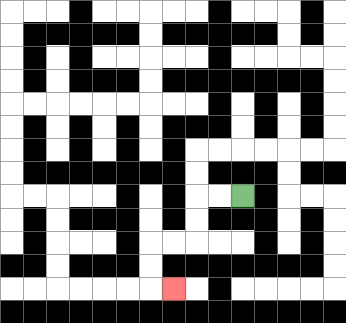{'start': '[10, 8]', 'end': '[7, 12]', 'path_directions': 'L,L,D,D,L,L,D,D,R', 'path_coordinates': '[[10, 8], [9, 8], [8, 8], [8, 9], [8, 10], [7, 10], [6, 10], [6, 11], [6, 12], [7, 12]]'}